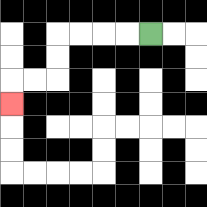{'start': '[6, 1]', 'end': '[0, 4]', 'path_directions': 'L,L,L,L,D,D,L,L,D', 'path_coordinates': '[[6, 1], [5, 1], [4, 1], [3, 1], [2, 1], [2, 2], [2, 3], [1, 3], [0, 3], [0, 4]]'}